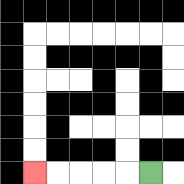{'start': '[6, 7]', 'end': '[1, 7]', 'path_directions': 'L,L,L,L,L', 'path_coordinates': '[[6, 7], [5, 7], [4, 7], [3, 7], [2, 7], [1, 7]]'}